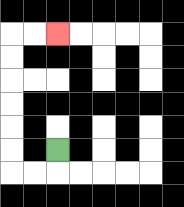{'start': '[2, 6]', 'end': '[2, 1]', 'path_directions': 'D,L,L,U,U,U,U,U,U,R,R', 'path_coordinates': '[[2, 6], [2, 7], [1, 7], [0, 7], [0, 6], [0, 5], [0, 4], [0, 3], [0, 2], [0, 1], [1, 1], [2, 1]]'}